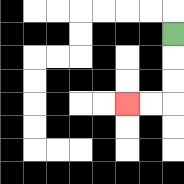{'start': '[7, 1]', 'end': '[5, 4]', 'path_directions': 'D,D,D,L,L', 'path_coordinates': '[[7, 1], [7, 2], [7, 3], [7, 4], [6, 4], [5, 4]]'}